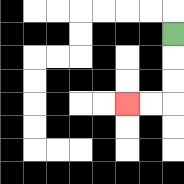{'start': '[7, 1]', 'end': '[5, 4]', 'path_directions': 'D,D,D,L,L', 'path_coordinates': '[[7, 1], [7, 2], [7, 3], [7, 4], [6, 4], [5, 4]]'}